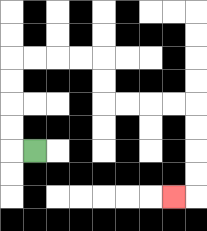{'start': '[1, 6]', 'end': '[7, 8]', 'path_directions': 'L,U,U,U,U,R,R,R,R,D,D,R,R,R,R,D,D,D,D,L', 'path_coordinates': '[[1, 6], [0, 6], [0, 5], [0, 4], [0, 3], [0, 2], [1, 2], [2, 2], [3, 2], [4, 2], [4, 3], [4, 4], [5, 4], [6, 4], [7, 4], [8, 4], [8, 5], [8, 6], [8, 7], [8, 8], [7, 8]]'}